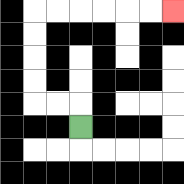{'start': '[3, 5]', 'end': '[7, 0]', 'path_directions': 'U,L,L,U,U,U,U,R,R,R,R,R,R', 'path_coordinates': '[[3, 5], [3, 4], [2, 4], [1, 4], [1, 3], [1, 2], [1, 1], [1, 0], [2, 0], [3, 0], [4, 0], [5, 0], [6, 0], [7, 0]]'}